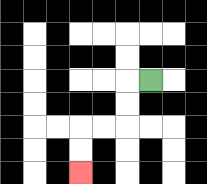{'start': '[6, 3]', 'end': '[3, 7]', 'path_directions': 'L,D,D,L,L,D,D', 'path_coordinates': '[[6, 3], [5, 3], [5, 4], [5, 5], [4, 5], [3, 5], [3, 6], [3, 7]]'}